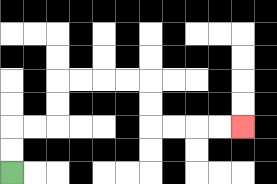{'start': '[0, 7]', 'end': '[10, 5]', 'path_directions': 'U,U,R,R,U,U,R,R,R,R,D,D,R,R,R,R', 'path_coordinates': '[[0, 7], [0, 6], [0, 5], [1, 5], [2, 5], [2, 4], [2, 3], [3, 3], [4, 3], [5, 3], [6, 3], [6, 4], [6, 5], [7, 5], [8, 5], [9, 5], [10, 5]]'}